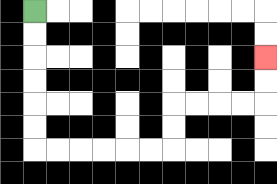{'start': '[1, 0]', 'end': '[11, 2]', 'path_directions': 'D,D,D,D,D,D,R,R,R,R,R,R,U,U,R,R,R,R,U,U', 'path_coordinates': '[[1, 0], [1, 1], [1, 2], [1, 3], [1, 4], [1, 5], [1, 6], [2, 6], [3, 6], [4, 6], [5, 6], [6, 6], [7, 6], [7, 5], [7, 4], [8, 4], [9, 4], [10, 4], [11, 4], [11, 3], [11, 2]]'}